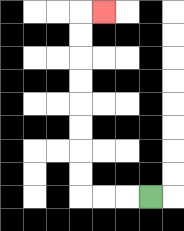{'start': '[6, 8]', 'end': '[4, 0]', 'path_directions': 'L,L,L,U,U,U,U,U,U,U,U,R', 'path_coordinates': '[[6, 8], [5, 8], [4, 8], [3, 8], [3, 7], [3, 6], [3, 5], [3, 4], [3, 3], [3, 2], [3, 1], [3, 0], [4, 0]]'}